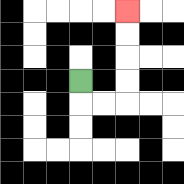{'start': '[3, 3]', 'end': '[5, 0]', 'path_directions': 'D,R,R,U,U,U,U', 'path_coordinates': '[[3, 3], [3, 4], [4, 4], [5, 4], [5, 3], [5, 2], [5, 1], [5, 0]]'}